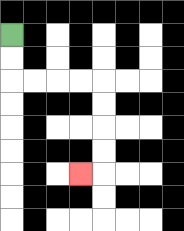{'start': '[0, 1]', 'end': '[3, 7]', 'path_directions': 'D,D,R,R,R,R,D,D,D,D,L', 'path_coordinates': '[[0, 1], [0, 2], [0, 3], [1, 3], [2, 3], [3, 3], [4, 3], [4, 4], [4, 5], [4, 6], [4, 7], [3, 7]]'}